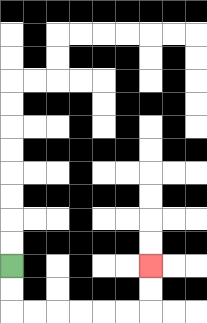{'start': '[0, 11]', 'end': '[6, 11]', 'path_directions': 'D,D,R,R,R,R,R,R,U,U', 'path_coordinates': '[[0, 11], [0, 12], [0, 13], [1, 13], [2, 13], [3, 13], [4, 13], [5, 13], [6, 13], [6, 12], [6, 11]]'}